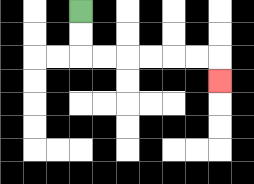{'start': '[3, 0]', 'end': '[9, 3]', 'path_directions': 'D,D,R,R,R,R,R,R,D', 'path_coordinates': '[[3, 0], [3, 1], [3, 2], [4, 2], [5, 2], [6, 2], [7, 2], [8, 2], [9, 2], [9, 3]]'}